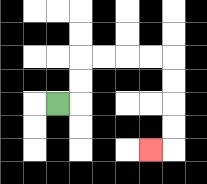{'start': '[2, 4]', 'end': '[6, 6]', 'path_directions': 'R,U,U,R,R,R,R,D,D,D,D,L', 'path_coordinates': '[[2, 4], [3, 4], [3, 3], [3, 2], [4, 2], [5, 2], [6, 2], [7, 2], [7, 3], [7, 4], [7, 5], [7, 6], [6, 6]]'}